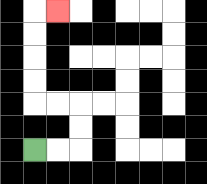{'start': '[1, 6]', 'end': '[2, 0]', 'path_directions': 'R,R,U,U,L,L,U,U,U,U,R', 'path_coordinates': '[[1, 6], [2, 6], [3, 6], [3, 5], [3, 4], [2, 4], [1, 4], [1, 3], [1, 2], [1, 1], [1, 0], [2, 0]]'}